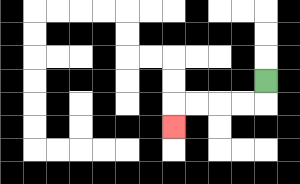{'start': '[11, 3]', 'end': '[7, 5]', 'path_directions': 'D,L,L,L,L,D', 'path_coordinates': '[[11, 3], [11, 4], [10, 4], [9, 4], [8, 4], [7, 4], [7, 5]]'}